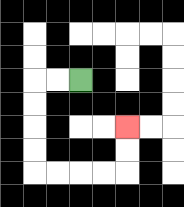{'start': '[3, 3]', 'end': '[5, 5]', 'path_directions': 'L,L,D,D,D,D,R,R,R,R,U,U', 'path_coordinates': '[[3, 3], [2, 3], [1, 3], [1, 4], [1, 5], [1, 6], [1, 7], [2, 7], [3, 7], [4, 7], [5, 7], [5, 6], [5, 5]]'}